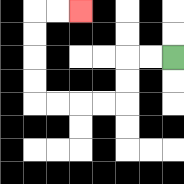{'start': '[7, 2]', 'end': '[3, 0]', 'path_directions': 'L,L,D,D,L,L,L,L,U,U,U,U,R,R', 'path_coordinates': '[[7, 2], [6, 2], [5, 2], [5, 3], [5, 4], [4, 4], [3, 4], [2, 4], [1, 4], [1, 3], [1, 2], [1, 1], [1, 0], [2, 0], [3, 0]]'}